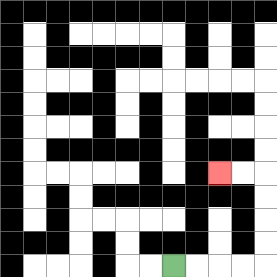{'start': '[7, 11]', 'end': '[9, 7]', 'path_directions': 'R,R,R,R,U,U,U,U,L,L', 'path_coordinates': '[[7, 11], [8, 11], [9, 11], [10, 11], [11, 11], [11, 10], [11, 9], [11, 8], [11, 7], [10, 7], [9, 7]]'}